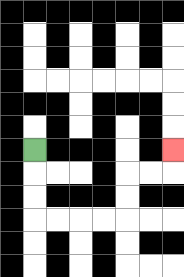{'start': '[1, 6]', 'end': '[7, 6]', 'path_directions': 'D,D,D,R,R,R,R,U,U,R,R,U', 'path_coordinates': '[[1, 6], [1, 7], [1, 8], [1, 9], [2, 9], [3, 9], [4, 9], [5, 9], [5, 8], [5, 7], [6, 7], [7, 7], [7, 6]]'}